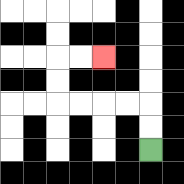{'start': '[6, 6]', 'end': '[4, 2]', 'path_directions': 'U,U,L,L,L,L,U,U,R,R', 'path_coordinates': '[[6, 6], [6, 5], [6, 4], [5, 4], [4, 4], [3, 4], [2, 4], [2, 3], [2, 2], [3, 2], [4, 2]]'}